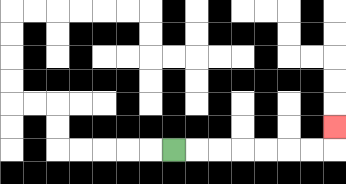{'start': '[7, 6]', 'end': '[14, 5]', 'path_directions': 'R,R,R,R,R,R,R,U', 'path_coordinates': '[[7, 6], [8, 6], [9, 6], [10, 6], [11, 6], [12, 6], [13, 6], [14, 6], [14, 5]]'}